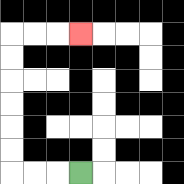{'start': '[3, 7]', 'end': '[3, 1]', 'path_directions': 'L,L,L,U,U,U,U,U,U,R,R,R', 'path_coordinates': '[[3, 7], [2, 7], [1, 7], [0, 7], [0, 6], [0, 5], [0, 4], [0, 3], [0, 2], [0, 1], [1, 1], [2, 1], [3, 1]]'}